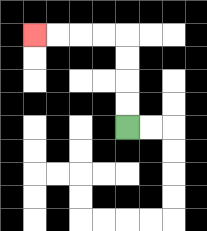{'start': '[5, 5]', 'end': '[1, 1]', 'path_directions': 'U,U,U,U,L,L,L,L', 'path_coordinates': '[[5, 5], [5, 4], [5, 3], [5, 2], [5, 1], [4, 1], [3, 1], [2, 1], [1, 1]]'}